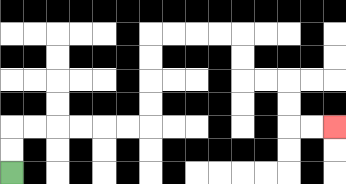{'start': '[0, 7]', 'end': '[14, 5]', 'path_directions': 'U,U,R,R,R,R,R,R,U,U,U,U,R,R,R,R,D,D,R,R,D,D,R,R', 'path_coordinates': '[[0, 7], [0, 6], [0, 5], [1, 5], [2, 5], [3, 5], [4, 5], [5, 5], [6, 5], [6, 4], [6, 3], [6, 2], [6, 1], [7, 1], [8, 1], [9, 1], [10, 1], [10, 2], [10, 3], [11, 3], [12, 3], [12, 4], [12, 5], [13, 5], [14, 5]]'}